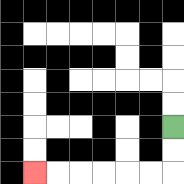{'start': '[7, 5]', 'end': '[1, 7]', 'path_directions': 'D,D,L,L,L,L,L,L', 'path_coordinates': '[[7, 5], [7, 6], [7, 7], [6, 7], [5, 7], [4, 7], [3, 7], [2, 7], [1, 7]]'}